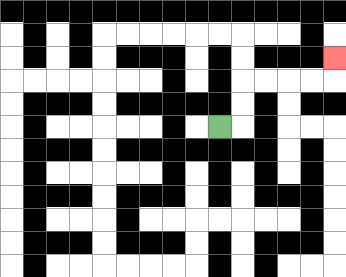{'start': '[9, 5]', 'end': '[14, 2]', 'path_directions': 'R,U,U,R,R,R,R,U', 'path_coordinates': '[[9, 5], [10, 5], [10, 4], [10, 3], [11, 3], [12, 3], [13, 3], [14, 3], [14, 2]]'}